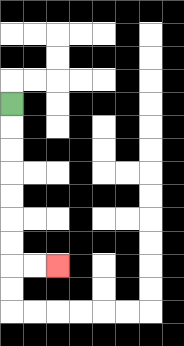{'start': '[0, 4]', 'end': '[2, 11]', 'path_directions': 'D,D,D,D,D,D,D,R,R', 'path_coordinates': '[[0, 4], [0, 5], [0, 6], [0, 7], [0, 8], [0, 9], [0, 10], [0, 11], [1, 11], [2, 11]]'}